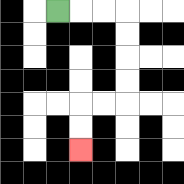{'start': '[2, 0]', 'end': '[3, 6]', 'path_directions': 'R,R,R,D,D,D,D,L,L,D,D', 'path_coordinates': '[[2, 0], [3, 0], [4, 0], [5, 0], [5, 1], [5, 2], [5, 3], [5, 4], [4, 4], [3, 4], [3, 5], [3, 6]]'}